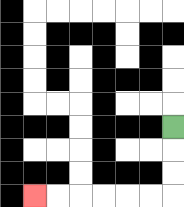{'start': '[7, 5]', 'end': '[1, 8]', 'path_directions': 'D,D,D,L,L,L,L,L,L', 'path_coordinates': '[[7, 5], [7, 6], [7, 7], [7, 8], [6, 8], [5, 8], [4, 8], [3, 8], [2, 8], [1, 8]]'}